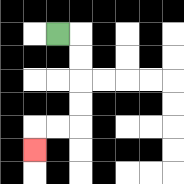{'start': '[2, 1]', 'end': '[1, 6]', 'path_directions': 'R,D,D,D,D,L,L,D', 'path_coordinates': '[[2, 1], [3, 1], [3, 2], [3, 3], [3, 4], [3, 5], [2, 5], [1, 5], [1, 6]]'}